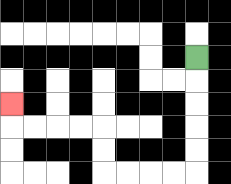{'start': '[8, 2]', 'end': '[0, 4]', 'path_directions': 'D,D,D,D,D,L,L,L,L,U,U,L,L,L,L,U', 'path_coordinates': '[[8, 2], [8, 3], [8, 4], [8, 5], [8, 6], [8, 7], [7, 7], [6, 7], [5, 7], [4, 7], [4, 6], [4, 5], [3, 5], [2, 5], [1, 5], [0, 5], [0, 4]]'}